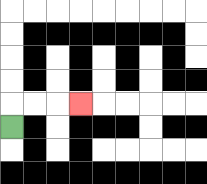{'start': '[0, 5]', 'end': '[3, 4]', 'path_directions': 'U,R,R,R', 'path_coordinates': '[[0, 5], [0, 4], [1, 4], [2, 4], [3, 4]]'}